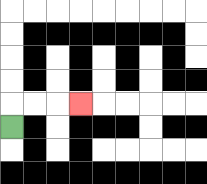{'start': '[0, 5]', 'end': '[3, 4]', 'path_directions': 'U,R,R,R', 'path_coordinates': '[[0, 5], [0, 4], [1, 4], [2, 4], [3, 4]]'}